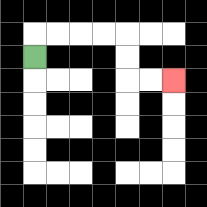{'start': '[1, 2]', 'end': '[7, 3]', 'path_directions': 'U,R,R,R,R,D,D,R,R', 'path_coordinates': '[[1, 2], [1, 1], [2, 1], [3, 1], [4, 1], [5, 1], [5, 2], [5, 3], [6, 3], [7, 3]]'}